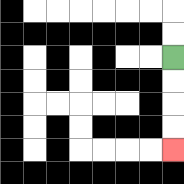{'start': '[7, 2]', 'end': '[7, 6]', 'path_directions': 'D,D,D,D', 'path_coordinates': '[[7, 2], [7, 3], [7, 4], [7, 5], [7, 6]]'}